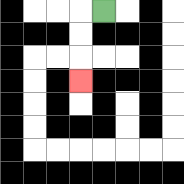{'start': '[4, 0]', 'end': '[3, 3]', 'path_directions': 'L,D,D,D', 'path_coordinates': '[[4, 0], [3, 0], [3, 1], [3, 2], [3, 3]]'}